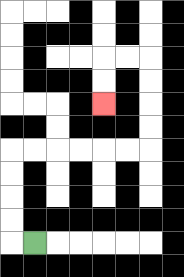{'start': '[1, 10]', 'end': '[4, 4]', 'path_directions': 'L,U,U,U,U,R,R,R,R,R,R,U,U,U,U,L,L,D,D', 'path_coordinates': '[[1, 10], [0, 10], [0, 9], [0, 8], [0, 7], [0, 6], [1, 6], [2, 6], [3, 6], [4, 6], [5, 6], [6, 6], [6, 5], [6, 4], [6, 3], [6, 2], [5, 2], [4, 2], [4, 3], [4, 4]]'}